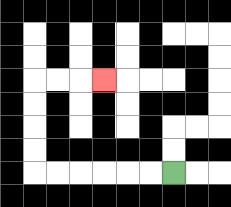{'start': '[7, 7]', 'end': '[4, 3]', 'path_directions': 'L,L,L,L,L,L,U,U,U,U,R,R,R', 'path_coordinates': '[[7, 7], [6, 7], [5, 7], [4, 7], [3, 7], [2, 7], [1, 7], [1, 6], [1, 5], [1, 4], [1, 3], [2, 3], [3, 3], [4, 3]]'}